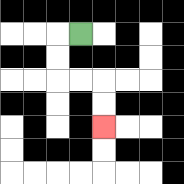{'start': '[3, 1]', 'end': '[4, 5]', 'path_directions': 'L,D,D,R,R,D,D', 'path_coordinates': '[[3, 1], [2, 1], [2, 2], [2, 3], [3, 3], [4, 3], [4, 4], [4, 5]]'}